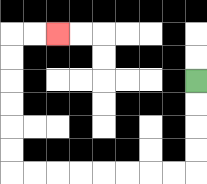{'start': '[8, 3]', 'end': '[2, 1]', 'path_directions': 'D,D,D,D,L,L,L,L,L,L,L,L,U,U,U,U,U,U,R,R', 'path_coordinates': '[[8, 3], [8, 4], [8, 5], [8, 6], [8, 7], [7, 7], [6, 7], [5, 7], [4, 7], [3, 7], [2, 7], [1, 7], [0, 7], [0, 6], [0, 5], [0, 4], [0, 3], [0, 2], [0, 1], [1, 1], [2, 1]]'}